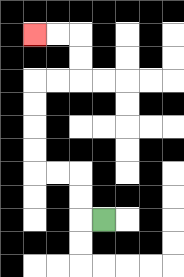{'start': '[4, 9]', 'end': '[1, 1]', 'path_directions': 'L,U,U,L,L,U,U,U,U,R,R,U,U,L,L', 'path_coordinates': '[[4, 9], [3, 9], [3, 8], [3, 7], [2, 7], [1, 7], [1, 6], [1, 5], [1, 4], [1, 3], [2, 3], [3, 3], [3, 2], [3, 1], [2, 1], [1, 1]]'}